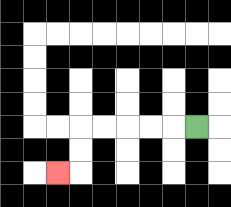{'start': '[8, 5]', 'end': '[2, 7]', 'path_directions': 'L,L,L,L,L,D,D,L', 'path_coordinates': '[[8, 5], [7, 5], [6, 5], [5, 5], [4, 5], [3, 5], [3, 6], [3, 7], [2, 7]]'}